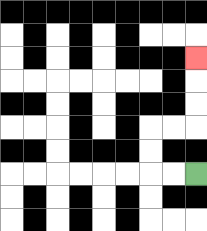{'start': '[8, 7]', 'end': '[8, 2]', 'path_directions': 'L,L,U,U,R,R,U,U,U', 'path_coordinates': '[[8, 7], [7, 7], [6, 7], [6, 6], [6, 5], [7, 5], [8, 5], [8, 4], [8, 3], [8, 2]]'}